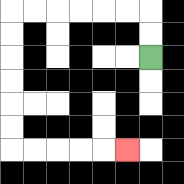{'start': '[6, 2]', 'end': '[5, 6]', 'path_directions': 'U,U,L,L,L,L,L,L,D,D,D,D,D,D,R,R,R,R,R', 'path_coordinates': '[[6, 2], [6, 1], [6, 0], [5, 0], [4, 0], [3, 0], [2, 0], [1, 0], [0, 0], [0, 1], [0, 2], [0, 3], [0, 4], [0, 5], [0, 6], [1, 6], [2, 6], [3, 6], [4, 6], [5, 6]]'}